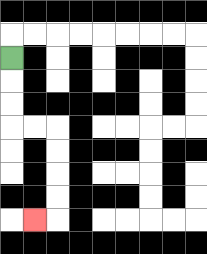{'start': '[0, 2]', 'end': '[1, 9]', 'path_directions': 'D,D,D,R,R,D,D,D,D,L', 'path_coordinates': '[[0, 2], [0, 3], [0, 4], [0, 5], [1, 5], [2, 5], [2, 6], [2, 7], [2, 8], [2, 9], [1, 9]]'}